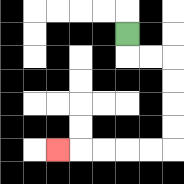{'start': '[5, 1]', 'end': '[2, 6]', 'path_directions': 'D,R,R,D,D,D,D,L,L,L,L,L', 'path_coordinates': '[[5, 1], [5, 2], [6, 2], [7, 2], [7, 3], [7, 4], [7, 5], [7, 6], [6, 6], [5, 6], [4, 6], [3, 6], [2, 6]]'}